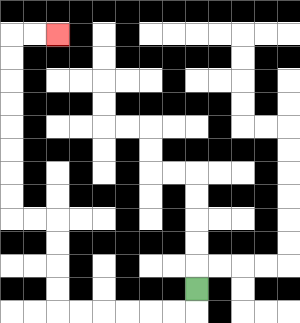{'start': '[8, 12]', 'end': '[2, 1]', 'path_directions': 'D,L,L,L,L,L,L,U,U,U,U,L,L,U,U,U,U,U,U,U,U,R,R', 'path_coordinates': '[[8, 12], [8, 13], [7, 13], [6, 13], [5, 13], [4, 13], [3, 13], [2, 13], [2, 12], [2, 11], [2, 10], [2, 9], [1, 9], [0, 9], [0, 8], [0, 7], [0, 6], [0, 5], [0, 4], [0, 3], [0, 2], [0, 1], [1, 1], [2, 1]]'}